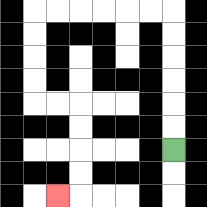{'start': '[7, 6]', 'end': '[2, 8]', 'path_directions': 'U,U,U,U,U,U,L,L,L,L,L,L,D,D,D,D,R,R,D,D,D,D,L', 'path_coordinates': '[[7, 6], [7, 5], [7, 4], [7, 3], [7, 2], [7, 1], [7, 0], [6, 0], [5, 0], [4, 0], [3, 0], [2, 0], [1, 0], [1, 1], [1, 2], [1, 3], [1, 4], [2, 4], [3, 4], [3, 5], [3, 6], [3, 7], [3, 8], [2, 8]]'}